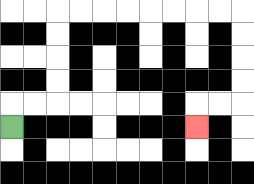{'start': '[0, 5]', 'end': '[8, 5]', 'path_directions': 'U,R,R,U,U,U,U,R,R,R,R,R,R,R,R,D,D,D,D,L,L,D', 'path_coordinates': '[[0, 5], [0, 4], [1, 4], [2, 4], [2, 3], [2, 2], [2, 1], [2, 0], [3, 0], [4, 0], [5, 0], [6, 0], [7, 0], [8, 0], [9, 0], [10, 0], [10, 1], [10, 2], [10, 3], [10, 4], [9, 4], [8, 4], [8, 5]]'}